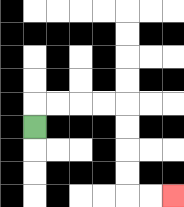{'start': '[1, 5]', 'end': '[7, 8]', 'path_directions': 'U,R,R,R,R,D,D,D,D,R,R', 'path_coordinates': '[[1, 5], [1, 4], [2, 4], [3, 4], [4, 4], [5, 4], [5, 5], [5, 6], [5, 7], [5, 8], [6, 8], [7, 8]]'}